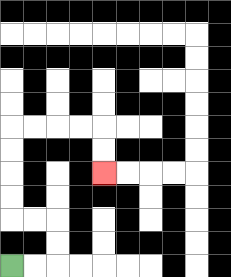{'start': '[0, 11]', 'end': '[4, 7]', 'path_directions': 'R,R,U,U,L,L,U,U,U,U,R,R,R,R,D,D', 'path_coordinates': '[[0, 11], [1, 11], [2, 11], [2, 10], [2, 9], [1, 9], [0, 9], [0, 8], [0, 7], [0, 6], [0, 5], [1, 5], [2, 5], [3, 5], [4, 5], [4, 6], [4, 7]]'}